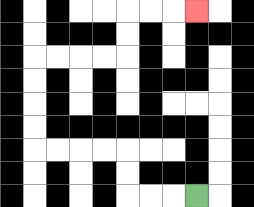{'start': '[8, 8]', 'end': '[8, 0]', 'path_directions': 'L,L,L,U,U,L,L,L,L,U,U,U,U,R,R,R,R,U,U,R,R,R', 'path_coordinates': '[[8, 8], [7, 8], [6, 8], [5, 8], [5, 7], [5, 6], [4, 6], [3, 6], [2, 6], [1, 6], [1, 5], [1, 4], [1, 3], [1, 2], [2, 2], [3, 2], [4, 2], [5, 2], [5, 1], [5, 0], [6, 0], [7, 0], [8, 0]]'}